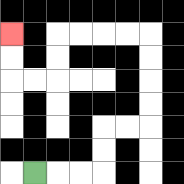{'start': '[1, 7]', 'end': '[0, 1]', 'path_directions': 'R,R,R,U,U,R,R,U,U,U,U,L,L,L,L,D,D,L,L,U,U', 'path_coordinates': '[[1, 7], [2, 7], [3, 7], [4, 7], [4, 6], [4, 5], [5, 5], [6, 5], [6, 4], [6, 3], [6, 2], [6, 1], [5, 1], [4, 1], [3, 1], [2, 1], [2, 2], [2, 3], [1, 3], [0, 3], [0, 2], [0, 1]]'}